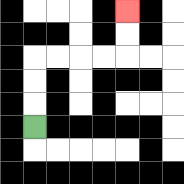{'start': '[1, 5]', 'end': '[5, 0]', 'path_directions': 'U,U,U,R,R,R,R,U,U', 'path_coordinates': '[[1, 5], [1, 4], [1, 3], [1, 2], [2, 2], [3, 2], [4, 2], [5, 2], [5, 1], [5, 0]]'}